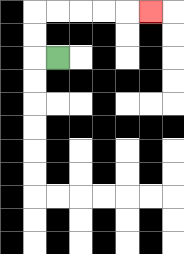{'start': '[2, 2]', 'end': '[6, 0]', 'path_directions': 'L,U,U,R,R,R,R,R', 'path_coordinates': '[[2, 2], [1, 2], [1, 1], [1, 0], [2, 0], [3, 0], [4, 0], [5, 0], [6, 0]]'}